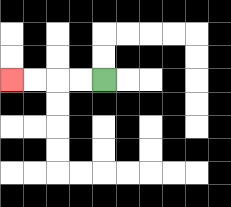{'start': '[4, 3]', 'end': '[0, 3]', 'path_directions': 'L,L,L,L', 'path_coordinates': '[[4, 3], [3, 3], [2, 3], [1, 3], [0, 3]]'}